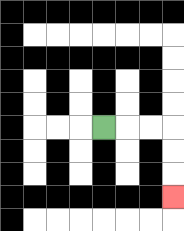{'start': '[4, 5]', 'end': '[7, 8]', 'path_directions': 'R,R,R,D,D,D', 'path_coordinates': '[[4, 5], [5, 5], [6, 5], [7, 5], [7, 6], [7, 7], [7, 8]]'}